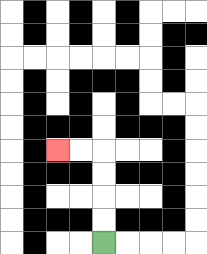{'start': '[4, 10]', 'end': '[2, 6]', 'path_directions': 'U,U,U,U,L,L', 'path_coordinates': '[[4, 10], [4, 9], [4, 8], [4, 7], [4, 6], [3, 6], [2, 6]]'}